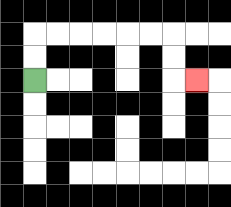{'start': '[1, 3]', 'end': '[8, 3]', 'path_directions': 'U,U,R,R,R,R,R,R,D,D,R', 'path_coordinates': '[[1, 3], [1, 2], [1, 1], [2, 1], [3, 1], [4, 1], [5, 1], [6, 1], [7, 1], [7, 2], [7, 3], [8, 3]]'}